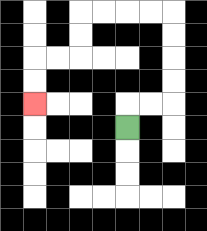{'start': '[5, 5]', 'end': '[1, 4]', 'path_directions': 'U,R,R,U,U,U,U,L,L,L,L,D,D,L,L,D,D', 'path_coordinates': '[[5, 5], [5, 4], [6, 4], [7, 4], [7, 3], [7, 2], [7, 1], [7, 0], [6, 0], [5, 0], [4, 0], [3, 0], [3, 1], [3, 2], [2, 2], [1, 2], [1, 3], [1, 4]]'}